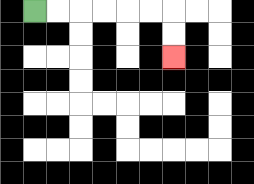{'start': '[1, 0]', 'end': '[7, 2]', 'path_directions': 'R,R,R,R,R,R,D,D', 'path_coordinates': '[[1, 0], [2, 0], [3, 0], [4, 0], [5, 0], [6, 0], [7, 0], [7, 1], [7, 2]]'}